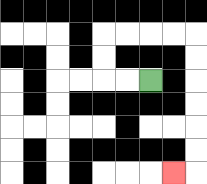{'start': '[6, 3]', 'end': '[7, 7]', 'path_directions': 'L,L,U,U,R,R,R,R,D,D,D,D,D,D,L', 'path_coordinates': '[[6, 3], [5, 3], [4, 3], [4, 2], [4, 1], [5, 1], [6, 1], [7, 1], [8, 1], [8, 2], [8, 3], [8, 4], [8, 5], [8, 6], [8, 7], [7, 7]]'}